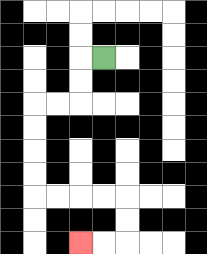{'start': '[4, 2]', 'end': '[3, 10]', 'path_directions': 'L,D,D,L,L,D,D,D,D,R,R,R,R,D,D,L,L', 'path_coordinates': '[[4, 2], [3, 2], [3, 3], [3, 4], [2, 4], [1, 4], [1, 5], [1, 6], [1, 7], [1, 8], [2, 8], [3, 8], [4, 8], [5, 8], [5, 9], [5, 10], [4, 10], [3, 10]]'}